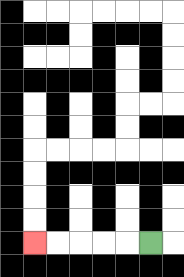{'start': '[6, 10]', 'end': '[1, 10]', 'path_directions': 'L,L,L,L,L', 'path_coordinates': '[[6, 10], [5, 10], [4, 10], [3, 10], [2, 10], [1, 10]]'}